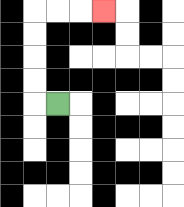{'start': '[2, 4]', 'end': '[4, 0]', 'path_directions': 'L,U,U,U,U,R,R,R', 'path_coordinates': '[[2, 4], [1, 4], [1, 3], [1, 2], [1, 1], [1, 0], [2, 0], [3, 0], [4, 0]]'}